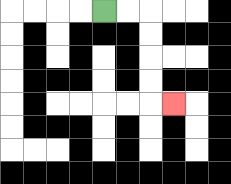{'start': '[4, 0]', 'end': '[7, 4]', 'path_directions': 'R,R,D,D,D,D,R', 'path_coordinates': '[[4, 0], [5, 0], [6, 0], [6, 1], [6, 2], [6, 3], [6, 4], [7, 4]]'}